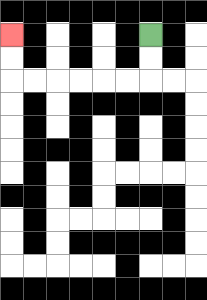{'start': '[6, 1]', 'end': '[0, 1]', 'path_directions': 'D,D,L,L,L,L,L,L,U,U', 'path_coordinates': '[[6, 1], [6, 2], [6, 3], [5, 3], [4, 3], [3, 3], [2, 3], [1, 3], [0, 3], [0, 2], [0, 1]]'}